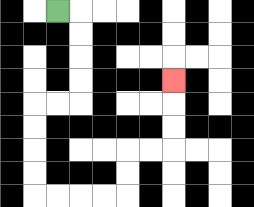{'start': '[2, 0]', 'end': '[7, 3]', 'path_directions': 'R,D,D,D,D,L,L,D,D,D,D,R,R,R,R,U,U,R,R,U,U,U', 'path_coordinates': '[[2, 0], [3, 0], [3, 1], [3, 2], [3, 3], [3, 4], [2, 4], [1, 4], [1, 5], [1, 6], [1, 7], [1, 8], [2, 8], [3, 8], [4, 8], [5, 8], [5, 7], [5, 6], [6, 6], [7, 6], [7, 5], [7, 4], [7, 3]]'}